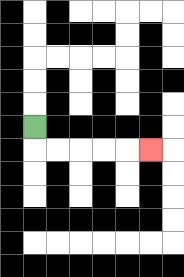{'start': '[1, 5]', 'end': '[6, 6]', 'path_directions': 'D,R,R,R,R,R', 'path_coordinates': '[[1, 5], [1, 6], [2, 6], [3, 6], [4, 6], [5, 6], [6, 6]]'}